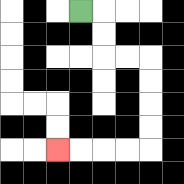{'start': '[3, 0]', 'end': '[2, 6]', 'path_directions': 'R,D,D,R,R,D,D,D,D,L,L,L,L', 'path_coordinates': '[[3, 0], [4, 0], [4, 1], [4, 2], [5, 2], [6, 2], [6, 3], [6, 4], [6, 5], [6, 6], [5, 6], [4, 6], [3, 6], [2, 6]]'}